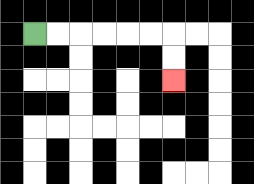{'start': '[1, 1]', 'end': '[7, 3]', 'path_directions': 'R,R,R,R,R,R,D,D', 'path_coordinates': '[[1, 1], [2, 1], [3, 1], [4, 1], [5, 1], [6, 1], [7, 1], [7, 2], [7, 3]]'}